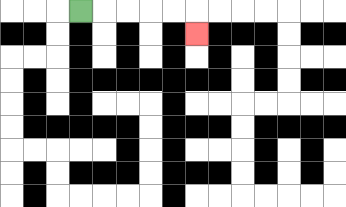{'start': '[3, 0]', 'end': '[8, 1]', 'path_directions': 'R,R,R,R,R,D', 'path_coordinates': '[[3, 0], [4, 0], [5, 0], [6, 0], [7, 0], [8, 0], [8, 1]]'}